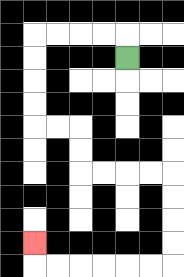{'start': '[5, 2]', 'end': '[1, 10]', 'path_directions': 'U,L,L,L,L,D,D,D,D,R,R,D,D,R,R,R,R,D,D,D,D,L,L,L,L,L,L,U', 'path_coordinates': '[[5, 2], [5, 1], [4, 1], [3, 1], [2, 1], [1, 1], [1, 2], [1, 3], [1, 4], [1, 5], [2, 5], [3, 5], [3, 6], [3, 7], [4, 7], [5, 7], [6, 7], [7, 7], [7, 8], [7, 9], [7, 10], [7, 11], [6, 11], [5, 11], [4, 11], [3, 11], [2, 11], [1, 11], [1, 10]]'}